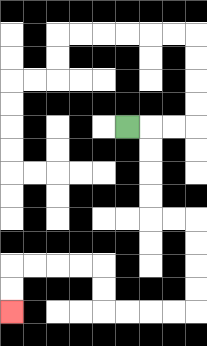{'start': '[5, 5]', 'end': '[0, 13]', 'path_directions': 'R,D,D,D,D,R,R,D,D,D,D,L,L,L,L,U,U,L,L,L,L,D,D', 'path_coordinates': '[[5, 5], [6, 5], [6, 6], [6, 7], [6, 8], [6, 9], [7, 9], [8, 9], [8, 10], [8, 11], [8, 12], [8, 13], [7, 13], [6, 13], [5, 13], [4, 13], [4, 12], [4, 11], [3, 11], [2, 11], [1, 11], [0, 11], [0, 12], [0, 13]]'}